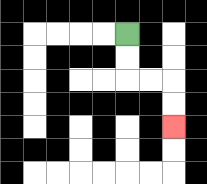{'start': '[5, 1]', 'end': '[7, 5]', 'path_directions': 'D,D,R,R,D,D', 'path_coordinates': '[[5, 1], [5, 2], [5, 3], [6, 3], [7, 3], [7, 4], [7, 5]]'}